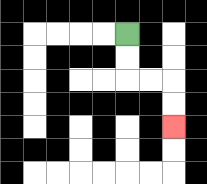{'start': '[5, 1]', 'end': '[7, 5]', 'path_directions': 'D,D,R,R,D,D', 'path_coordinates': '[[5, 1], [5, 2], [5, 3], [6, 3], [7, 3], [7, 4], [7, 5]]'}